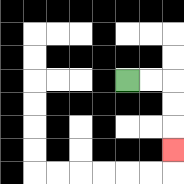{'start': '[5, 3]', 'end': '[7, 6]', 'path_directions': 'R,R,D,D,D', 'path_coordinates': '[[5, 3], [6, 3], [7, 3], [7, 4], [7, 5], [7, 6]]'}